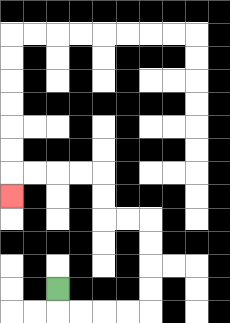{'start': '[2, 12]', 'end': '[0, 8]', 'path_directions': 'D,R,R,R,R,U,U,U,U,L,L,U,U,L,L,L,L,D', 'path_coordinates': '[[2, 12], [2, 13], [3, 13], [4, 13], [5, 13], [6, 13], [6, 12], [6, 11], [6, 10], [6, 9], [5, 9], [4, 9], [4, 8], [4, 7], [3, 7], [2, 7], [1, 7], [0, 7], [0, 8]]'}